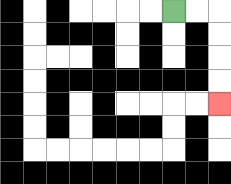{'start': '[7, 0]', 'end': '[9, 4]', 'path_directions': 'R,R,D,D,D,D', 'path_coordinates': '[[7, 0], [8, 0], [9, 0], [9, 1], [9, 2], [9, 3], [9, 4]]'}